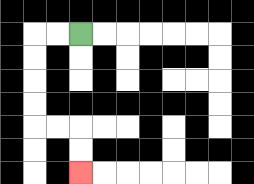{'start': '[3, 1]', 'end': '[3, 7]', 'path_directions': 'L,L,D,D,D,D,R,R,D,D', 'path_coordinates': '[[3, 1], [2, 1], [1, 1], [1, 2], [1, 3], [1, 4], [1, 5], [2, 5], [3, 5], [3, 6], [3, 7]]'}